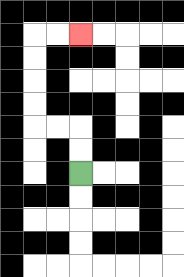{'start': '[3, 7]', 'end': '[3, 1]', 'path_directions': 'U,U,L,L,U,U,U,U,R,R', 'path_coordinates': '[[3, 7], [3, 6], [3, 5], [2, 5], [1, 5], [1, 4], [1, 3], [1, 2], [1, 1], [2, 1], [3, 1]]'}